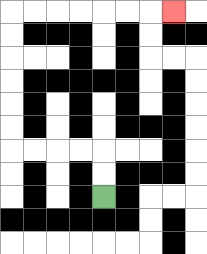{'start': '[4, 8]', 'end': '[7, 0]', 'path_directions': 'U,U,L,L,L,L,U,U,U,U,U,U,R,R,R,R,R,R,R', 'path_coordinates': '[[4, 8], [4, 7], [4, 6], [3, 6], [2, 6], [1, 6], [0, 6], [0, 5], [0, 4], [0, 3], [0, 2], [0, 1], [0, 0], [1, 0], [2, 0], [3, 0], [4, 0], [5, 0], [6, 0], [7, 0]]'}